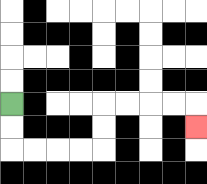{'start': '[0, 4]', 'end': '[8, 5]', 'path_directions': 'D,D,R,R,R,R,U,U,R,R,R,R,D', 'path_coordinates': '[[0, 4], [0, 5], [0, 6], [1, 6], [2, 6], [3, 6], [4, 6], [4, 5], [4, 4], [5, 4], [6, 4], [7, 4], [8, 4], [8, 5]]'}